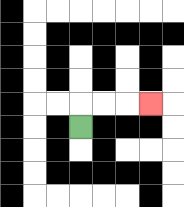{'start': '[3, 5]', 'end': '[6, 4]', 'path_directions': 'U,R,R,R', 'path_coordinates': '[[3, 5], [3, 4], [4, 4], [5, 4], [6, 4]]'}